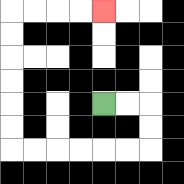{'start': '[4, 4]', 'end': '[4, 0]', 'path_directions': 'R,R,D,D,L,L,L,L,L,L,U,U,U,U,U,U,R,R,R,R', 'path_coordinates': '[[4, 4], [5, 4], [6, 4], [6, 5], [6, 6], [5, 6], [4, 6], [3, 6], [2, 6], [1, 6], [0, 6], [0, 5], [0, 4], [0, 3], [0, 2], [0, 1], [0, 0], [1, 0], [2, 0], [3, 0], [4, 0]]'}